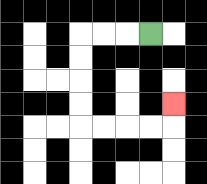{'start': '[6, 1]', 'end': '[7, 4]', 'path_directions': 'L,L,L,D,D,D,D,R,R,R,R,U', 'path_coordinates': '[[6, 1], [5, 1], [4, 1], [3, 1], [3, 2], [3, 3], [3, 4], [3, 5], [4, 5], [5, 5], [6, 5], [7, 5], [7, 4]]'}